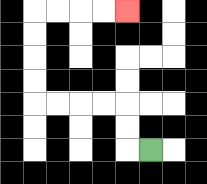{'start': '[6, 6]', 'end': '[5, 0]', 'path_directions': 'L,U,U,L,L,L,L,U,U,U,U,R,R,R,R', 'path_coordinates': '[[6, 6], [5, 6], [5, 5], [5, 4], [4, 4], [3, 4], [2, 4], [1, 4], [1, 3], [1, 2], [1, 1], [1, 0], [2, 0], [3, 0], [4, 0], [5, 0]]'}